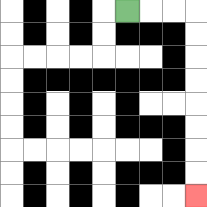{'start': '[5, 0]', 'end': '[8, 8]', 'path_directions': 'R,R,R,D,D,D,D,D,D,D,D', 'path_coordinates': '[[5, 0], [6, 0], [7, 0], [8, 0], [8, 1], [8, 2], [8, 3], [8, 4], [8, 5], [8, 6], [8, 7], [8, 8]]'}